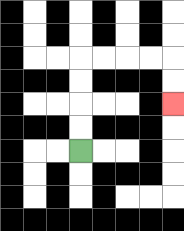{'start': '[3, 6]', 'end': '[7, 4]', 'path_directions': 'U,U,U,U,R,R,R,R,D,D', 'path_coordinates': '[[3, 6], [3, 5], [3, 4], [3, 3], [3, 2], [4, 2], [5, 2], [6, 2], [7, 2], [7, 3], [7, 4]]'}